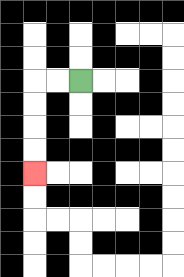{'start': '[3, 3]', 'end': '[1, 7]', 'path_directions': 'L,L,D,D,D,D', 'path_coordinates': '[[3, 3], [2, 3], [1, 3], [1, 4], [1, 5], [1, 6], [1, 7]]'}